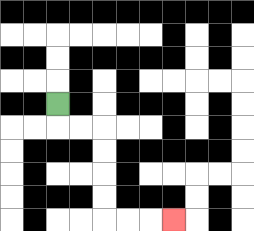{'start': '[2, 4]', 'end': '[7, 9]', 'path_directions': 'D,R,R,D,D,D,D,R,R,R', 'path_coordinates': '[[2, 4], [2, 5], [3, 5], [4, 5], [4, 6], [4, 7], [4, 8], [4, 9], [5, 9], [6, 9], [7, 9]]'}